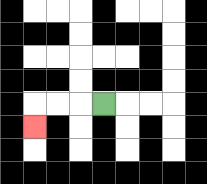{'start': '[4, 4]', 'end': '[1, 5]', 'path_directions': 'L,L,L,D', 'path_coordinates': '[[4, 4], [3, 4], [2, 4], [1, 4], [1, 5]]'}